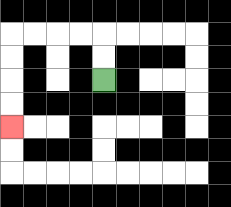{'start': '[4, 3]', 'end': '[0, 5]', 'path_directions': 'U,U,L,L,L,L,D,D,D,D', 'path_coordinates': '[[4, 3], [4, 2], [4, 1], [3, 1], [2, 1], [1, 1], [0, 1], [0, 2], [0, 3], [0, 4], [0, 5]]'}